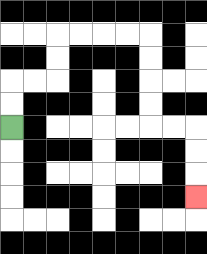{'start': '[0, 5]', 'end': '[8, 8]', 'path_directions': 'U,U,R,R,U,U,R,R,R,R,D,D,D,D,R,R,D,D,D', 'path_coordinates': '[[0, 5], [0, 4], [0, 3], [1, 3], [2, 3], [2, 2], [2, 1], [3, 1], [4, 1], [5, 1], [6, 1], [6, 2], [6, 3], [6, 4], [6, 5], [7, 5], [8, 5], [8, 6], [8, 7], [8, 8]]'}